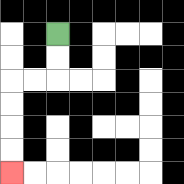{'start': '[2, 1]', 'end': '[0, 7]', 'path_directions': 'D,D,L,L,D,D,D,D', 'path_coordinates': '[[2, 1], [2, 2], [2, 3], [1, 3], [0, 3], [0, 4], [0, 5], [0, 6], [0, 7]]'}